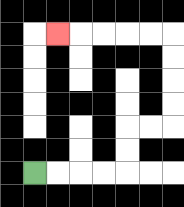{'start': '[1, 7]', 'end': '[2, 1]', 'path_directions': 'R,R,R,R,U,U,R,R,U,U,U,U,L,L,L,L,L', 'path_coordinates': '[[1, 7], [2, 7], [3, 7], [4, 7], [5, 7], [5, 6], [5, 5], [6, 5], [7, 5], [7, 4], [7, 3], [7, 2], [7, 1], [6, 1], [5, 1], [4, 1], [3, 1], [2, 1]]'}